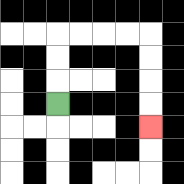{'start': '[2, 4]', 'end': '[6, 5]', 'path_directions': 'U,U,U,R,R,R,R,D,D,D,D', 'path_coordinates': '[[2, 4], [2, 3], [2, 2], [2, 1], [3, 1], [4, 1], [5, 1], [6, 1], [6, 2], [6, 3], [6, 4], [6, 5]]'}